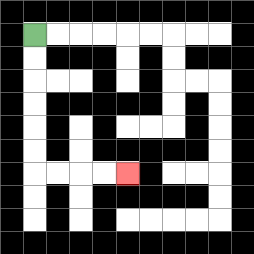{'start': '[1, 1]', 'end': '[5, 7]', 'path_directions': 'D,D,D,D,D,D,R,R,R,R', 'path_coordinates': '[[1, 1], [1, 2], [1, 3], [1, 4], [1, 5], [1, 6], [1, 7], [2, 7], [3, 7], [4, 7], [5, 7]]'}